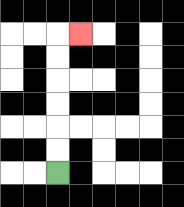{'start': '[2, 7]', 'end': '[3, 1]', 'path_directions': 'U,U,U,U,U,U,R', 'path_coordinates': '[[2, 7], [2, 6], [2, 5], [2, 4], [2, 3], [2, 2], [2, 1], [3, 1]]'}